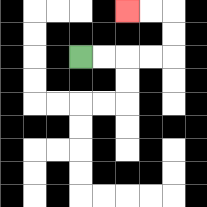{'start': '[3, 2]', 'end': '[5, 0]', 'path_directions': 'R,R,R,R,U,U,L,L', 'path_coordinates': '[[3, 2], [4, 2], [5, 2], [6, 2], [7, 2], [7, 1], [7, 0], [6, 0], [5, 0]]'}